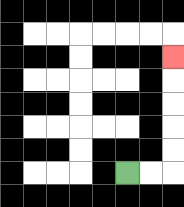{'start': '[5, 7]', 'end': '[7, 2]', 'path_directions': 'R,R,U,U,U,U,U', 'path_coordinates': '[[5, 7], [6, 7], [7, 7], [7, 6], [7, 5], [7, 4], [7, 3], [7, 2]]'}